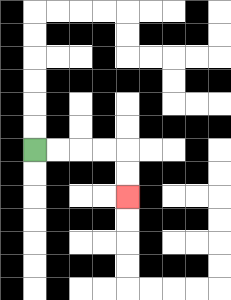{'start': '[1, 6]', 'end': '[5, 8]', 'path_directions': 'R,R,R,R,D,D', 'path_coordinates': '[[1, 6], [2, 6], [3, 6], [4, 6], [5, 6], [5, 7], [5, 8]]'}